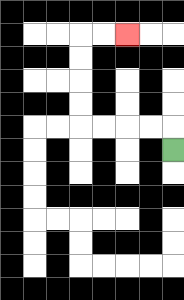{'start': '[7, 6]', 'end': '[5, 1]', 'path_directions': 'U,L,L,L,L,U,U,U,U,R,R', 'path_coordinates': '[[7, 6], [7, 5], [6, 5], [5, 5], [4, 5], [3, 5], [3, 4], [3, 3], [3, 2], [3, 1], [4, 1], [5, 1]]'}